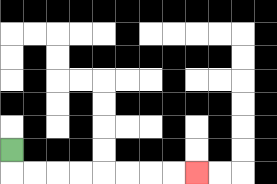{'start': '[0, 6]', 'end': '[8, 7]', 'path_directions': 'D,R,R,R,R,R,R,R,R', 'path_coordinates': '[[0, 6], [0, 7], [1, 7], [2, 7], [3, 7], [4, 7], [5, 7], [6, 7], [7, 7], [8, 7]]'}